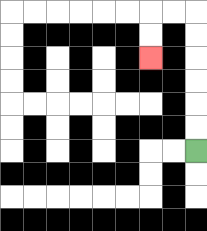{'start': '[8, 6]', 'end': '[6, 2]', 'path_directions': 'U,U,U,U,U,U,L,L,D,D', 'path_coordinates': '[[8, 6], [8, 5], [8, 4], [8, 3], [8, 2], [8, 1], [8, 0], [7, 0], [6, 0], [6, 1], [6, 2]]'}